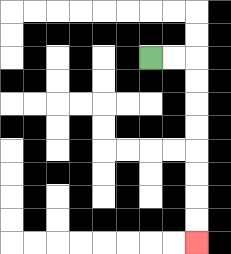{'start': '[6, 2]', 'end': '[8, 10]', 'path_directions': 'R,R,D,D,D,D,D,D,D,D', 'path_coordinates': '[[6, 2], [7, 2], [8, 2], [8, 3], [8, 4], [8, 5], [8, 6], [8, 7], [8, 8], [8, 9], [8, 10]]'}